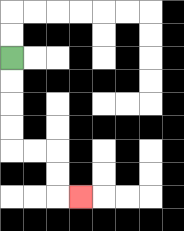{'start': '[0, 2]', 'end': '[3, 8]', 'path_directions': 'D,D,D,D,R,R,D,D,R', 'path_coordinates': '[[0, 2], [0, 3], [0, 4], [0, 5], [0, 6], [1, 6], [2, 6], [2, 7], [2, 8], [3, 8]]'}